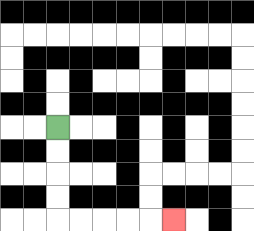{'start': '[2, 5]', 'end': '[7, 9]', 'path_directions': 'D,D,D,D,R,R,R,R,R', 'path_coordinates': '[[2, 5], [2, 6], [2, 7], [2, 8], [2, 9], [3, 9], [4, 9], [5, 9], [6, 9], [7, 9]]'}